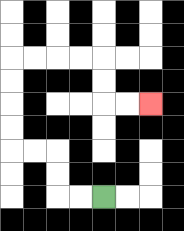{'start': '[4, 8]', 'end': '[6, 4]', 'path_directions': 'L,L,U,U,L,L,U,U,U,U,R,R,R,R,D,D,R,R', 'path_coordinates': '[[4, 8], [3, 8], [2, 8], [2, 7], [2, 6], [1, 6], [0, 6], [0, 5], [0, 4], [0, 3], [0, 2], [1, 2], [2, 2], [3, 2], [4, 2], [4, 3], [4, 4], [5, 4], [6, 4]]'}